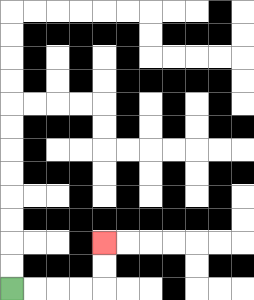{'start': '[0, 12]', 'end': '[4, 10]', 'path_directions': 'R,R,R,R,U,U', 'path_coordinates': '[[0, 12], [1, 12], [2, 12], [3, 12], [4, 12], [4, 11], [4, 10]]'}